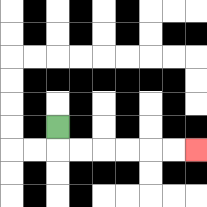{'start': '[2, 5]', 'end': '[8, 6]', 'path_directions': 'D,R,R,R,R,R,R', 'path_coordinates': '[[2, 5], [2, 6], [3, 6], [4, 6], [5, 6], [6, 6], [7, 6], [8, 6]]'}